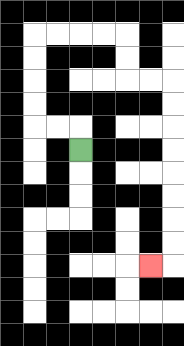{'start': '[3, 6]', 'end': '[6, 11]', 'path_directions': 'U,L,L,U,U,U,U,R,R,R,R,D,D,R,R,D,D,D,D,D,D,D,D,L', 'path_coordinates': '[[3, 6], [3, 5], [2, 5], [1, 5], [1, 4], [1, 3], [1, 2], [1, 1], [2, 1], [3, 1], [4, 1], [5, 1], [5, 2], [5, 3], [6, 3], [7, 3], [7, 4], [7, 5], [7, 6], [7, 7], [7, 8], [7, 9], [7, 10], [7, 11], [6, 11]]'}